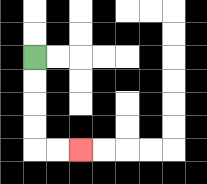{'start': '[1, 2]', 'end': '[3, 6]', 'path_directions': 'D,D,D,D,R,R', 'path_coordinates': '[[1, 2], [1, 3], [1, 4], [1, 5], [1, 6], [2, 6], [3, 6]]'}